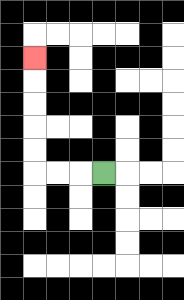{'start': '[4, 7]', 'end': '[1, 2]', 'path_directions': 'L,L,L,U,U,U,U,U', 'path_coordinates': '[[4, 7], [3, 7], [2, 7], [1, 7], [1, 6], [1, 5], [1, 4], [1, 3], [1, 2]]'}